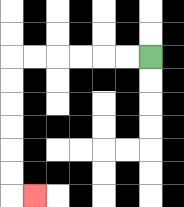{'start': '[6, 2]', 'end': '[1, 8]', 'path_directions': 'L,L,L,L,L,L,D,D,D,D,D,D,R', 'path_coordinates': '[[6, 2], [5, 2], [4, 2], [3, 2], [2, 2], [1, 2], [0, 2], [0, 3], [0, 4], [0, 5], [0, 6], [0, 7], [0, 8], [1, 8]]'}